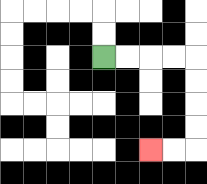{'start': '[4, 2]', 'end': '[6, 6]', 'path_directions': 'R,R,R,R,D,D,D,D,L,L', 'path_coordinates': '[[4, 2], [5, 2], [6, 2], [7, 2], [8, 2], [8, 3], [8, 4], [8, 5], [8, 6], [7, 6], [6, 6]]'}